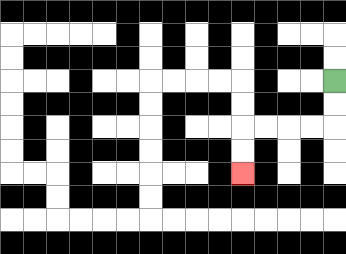{'start': '[14, 3]', 'end': '[10, 7]', 'path_directions': 'D,D,L,L,L,L,D,D', 'path_coordinates': '[[14, 3], [14, 4], [14, 5], [13, 5], [12, 5], [11, 5], [10, 5], [10, 6], [10, 7]]'}